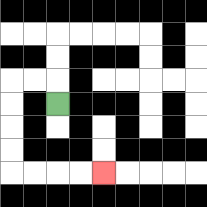{'start': '[2, 4]', 'end': '[4, 7]', 'path_directions': 'U,L,L,D,D,D,D,R,R,R,R', 'path_coordinates': '[[2, 4], [2, 3], [1, 3], [0, 3], [0, 4], [0, 5], [0, 6], [0, 7], [1, 7], [2, 7], [3, 7], [4, 7]]'}